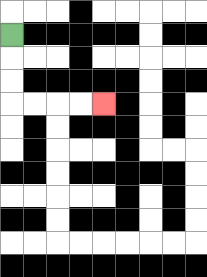{'start': '[0, 1]', 'end': '[4, 4]', 'path_directions': 'D,D,D,R,R,R,R', 'path_coordinates': '[[0, 1], [0, 2], [0, 3], [0, 4], [1, 4], [2, 4], [3, 4], [4, 4]]'}